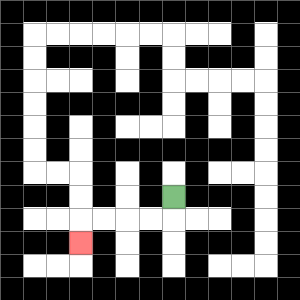{'start': '[7, 8]', 'end': '[3, 10]', 'path_directions': 'D,L,L,L,L,D', 'path_coordinates': '[[7, 8], [7, 9], [6, 9], [5, 9], [4, 9], [3, 9], [3, 10]]'}